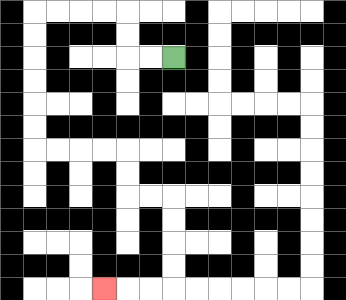{'start': '[7, 2]', 'end': '[4, 12]', 'path_directions': 'L,L,U,U,L,L,L,L,D,D,D,D,D,D,R,R,R,R,D,D,R,R,D,D,D,D,L,L,L', 'path_coordinates': '[[7, 2], [6, 2], [5, 2], [5, 1], [5, 0], [4, 0], [3, 0], [2, 0], [1, 0], [1, 1], [1, 2], [1, 3], [1, 4], [1, 5], [1, 6], [2, 6], [3, 6], [4, 6], [5, 6], [5, 7], [5, 8], [6, 8], [7, 8], [7, 9], [7, 10], [7, 11], [7, 12], [6, 12], [5, 12], [4, 12]]'}